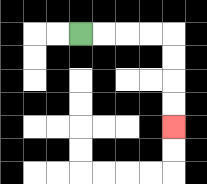{'start': '[3, 1]', 'end': '[7, 5]', 'path_directions': 'R,R,R,R,D,D,D,D', 'path_coordinates': '[[3, 1], [4, 1], [5, 1], [6, 1], [7, 1], [7, 2], [7, 3], [7, 4], [7, 5]]'}